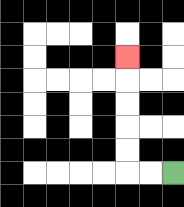{'start': '[7, 7]', 'end': '[5, 2]', 'path_directions': 'L,L,U,U,U,U,U', 'path_coordinates': '[[7, 7], [6, 7], [5, 7], [5, 6], [5, 5], [5, 4], [5, 3], [5, 2]]'}